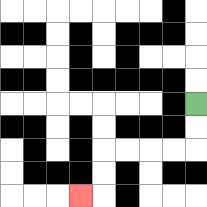{'start': '[8, 4]', 'end': '[3, 8]', 'path_directions': 'D,D,L,L,L,L,D,D,L', 'path_coordinates': '[[8, 4], [8, 5], [8, 6], [7, 6], [6, 6], [5, 6], [4, 6], [4, 7], [4, 8], [3, 8]]'}